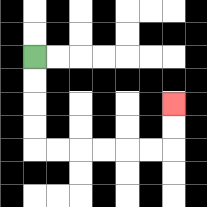{'start': '[1, 2]', 'end': '[7, 4]', 'path_directions': 'D,D,D,D,R,R,R,R,R,R,U,U', 'path_coordinates': '[[1, 2], [1, 3], [1, 4], [1, 5], [1, 6], [2, 6], [3, 6], [4, 6], [5, 6], [6, 6], [7, 6], [7, 5], [7, 4]]'}